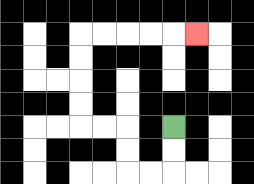{'start': '[7, 5]', 'end': '[8, 1]', 'path_directions': 'D,D,L,L,U,U,L,L,U,U,U,U,R,R,R,R,R', 'path_coordinates': '[[7, 5], [7, 6], [7, 7], [6, 7], [5, 7], [5, 6], [5, 5], [4, 5], [3, 5], [3, 4], [3, 3], [3, 2], [3, 1], [4, 1], [5, 1], [6, 1], [7, 1], [8, 1]]'}